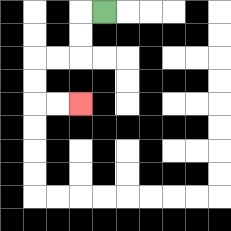{'start': '[4, 0]', 'end': '[3, 4]', 'path_directions': 'L,D,D,L,L,D,D,R,R', 'path_coordinates': '[[4, 0], [3, 0], [3, 1], [3, 2], [2, 2], [1, 2], [1, 3], [1, 4], [2, 4], [3, 4]]'}